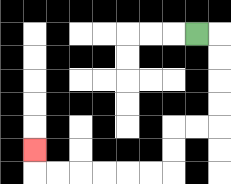{'start': '[8, 1]', 'end': '[1, 6]', 'path_directions': 'R,D,D,D,D,L,L,D,D,L,L,L,L,L,L,U', 'path_coordinates': '[[8, 1], [9, 1], [9, 2], [9, 3], [9, 4], [9, 5], [8, 5], [7, 5], [7, 6], [7, 7], [6, 7], [5, 7], [4, 7], [3, 7], [2, 7], [1, 7], [1, 6]]'}